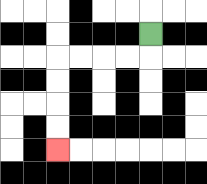{'start': '[6, 1]', 'end': '[2, 6]', 'path_directions': 'D,L,L,L,L,D,D,D,D', 'path_coordinates': '[[6, 1], [6, 2], [5, 2], [4, 2], [3, 2], [2, 2], [2, 3], [2, 4], [2, 5], [2, 6]]'}